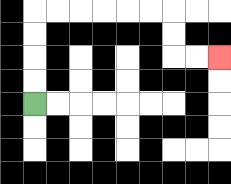{'start': '[1, 4]', 'end': '[9, 2]', 'path_directions': 'U,U,U,U,R,R,R,R,R,R,D,D,R,R', 'path_coordinates': '[[1, 4], [1, 3], [1, 2], [1, 1], [1, 0], [2, 0], [3, 0], [4, 0], [5, 0], [6, 0], [7, 0], [7, 1], [7, 2], [8, 2], [9, 2]]'}